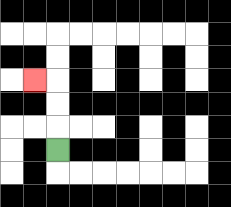{'start': '[2, 6]', 'end': '[1, 3]', 'path_directions': 'U,U,U,L', 'path_coordinates': '[[2, 6], [2, 5], [2, 4], [2, 3], [1, 3]]'}